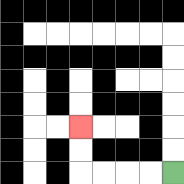{'start': '[7, 7]', 'end': '[3, 5]', 'path_directions': 'L,L,L,L,U,U', 'path_coordinates': '[[7, 7], [6, 7], [5, 7], [4, 7], [3, 7], [3, 6], [3, 5]]'}